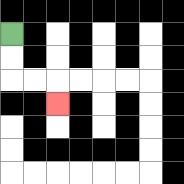{'start': '[0, 1]', 'end': '[2, 4]', 'path_directions': 'D,D,R,R,D', 'path_coordinates': '[[0, 1], [0, 2], [0, 3], [1, 3], [2, 3], [2, 4]]'}